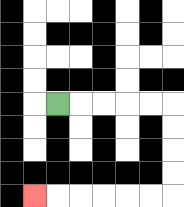{'start': '[2, 4]', 'end': '[1, 8]', 'path_directions': 'R,R,R,R,R,D,D,D,D,L,L,L,L,L,L', 'path_coordinates': '[[2, 4], [3, 4], [4, 4], [5, 4], [6, 4], [7, 4], [7, 5], [7, 6], [7, 7], [7, 8], [6, 8], [5, 8], [4, 8], [3, 8], [2, 8], [1, 8]]'}